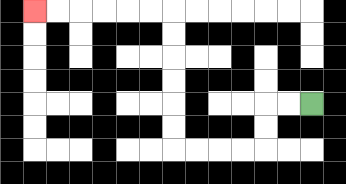{'start': '[13, 4]', 'end': '[1, 0]', 'path_directions': 'L,L,D,D,L,L,L,L,U,U,U,U,U,U,L,L,L,L,L,L', 'path_coordinates': '[[13, 4], [12, 4], [11, 4], [11, 5], [11, 6], [10, 6], [9, 6], [8, 6], [7, 6], [7, 5], [7, 4], [7, 3], [7, 2], [7, 1], [7, 0], [6, 0], [5, 0], [4, 0], [3, 0], [2, 0], [1, 0]]'}